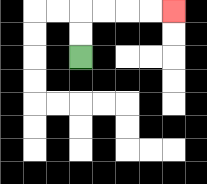{'start': '[3, 2]', 'end': '[7, 0]', 'path_directions': 'U,U,R,R,R,R', 'path_coordinates': '[[3, 2], [3, 1], [3, 0], [4, 0], [5, 0], [6, 0], [7, 0]]'}